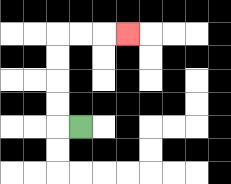{'start': '[3, 5]', 'end': '[5, 1]', 'path_directions': 'L,U,U,U,U,R,R,R', 'path_coordinates': '[[3, 5], [2, 5], [2, 4], [2, 3], [2, 2], [2, 1], [3, 1], [4, 1], [5, 1]]'}